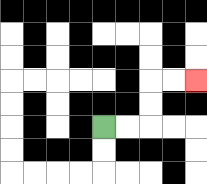{'start': '[4, 5]', 'end': '[8, 3]', 'path_directions': 'R,R,U,U,R,R', 'path_coordinates': '[[4, 5], [5, 5], [6, 5], [6, 4], [6, 3], [7, 3], [8, 3]]'}